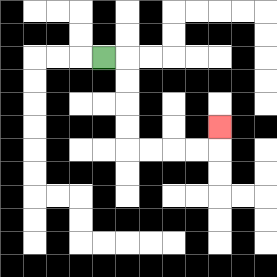{'start': '[4, 2]', 'end': '[9, 5]', 'path_directions': 'R,D,D,D,D,R,R,R,R,U', 'path_coordinates': '[[4, 2], [5, 2], [5, 3], [5, 4], [5, 5], [5, 6], [6, 6], [7, 6], [8, 6], [9, 6], [9, 5]]'}